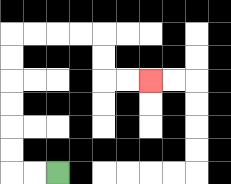{'start': '[2, 7]', 'end': '[6, 3]', 'path_directions': 'L,L,U,U,U,U,U,U,R,R,R,R,D,D,R,R', 'path_coordinates': '[[2, 7], [1, 7], [0, 7], [0, 6], [0, 5], [0, 4], [0, 3], [0, 2], [0, 1], [1, 1], [2, 1], [3, 1], [4, 1], [4, 2], [4, 3], [5, 3], [6, 3]]'}